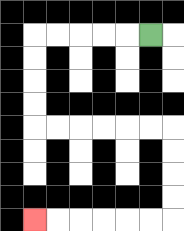{'start': '[6, 1]', 'end': '[1, 9]', 'path_directions': 'L,L,L,L,L,D,D,D,D,R,R,R,R,R,R,D,D,D,D,L,L,L,L,L,L', 'path_coordinates': '[[6, 1], [5, 1], [4, 1], [3, 1], [2, 1], [1, 1], [1, 2], [1, 3], [1, 4], [1, 5], [2, 5], [3, 5], [4, 5], [5, 5], [6, 5], [7, 5], [7, 6], [7, 7], [7, 8], [7, 9], [6, 9], [5, 9], [4, 9], [3, 9], [2, 9], [1, 9]]'}